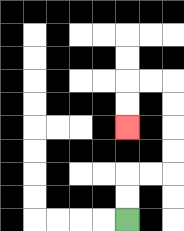{'start': '[5, 9]', 'end': '[5, 5]', 'path_directions': 'U,U,R,R,U,U,U,U,L,L,D,D', 'path_coordinates': '[[5, 9], [5, 8], [5, 7], [6, 7], [7, 7], [7, 6], [7, 5], [7, 4], [7, 3], [6, 3], [5, 3], [5, 4], [5, 5]]'}